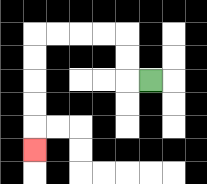{'start': '[6, 3]', 'end': '[1, 6]', 'path_directions': 'L,U,U,L,L,L,L,D,D,D,D,D', 'path_coordinates': '[[6, 3], [5, 3], [5, 2], [5, 1], [4, 1], [3, 1], [2, 1], [1, 1], [1, 2], [1, 3], [1, 4], [1, 5], [1, 6]]'}